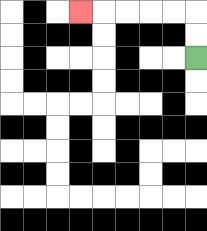{'start': '[8, 2]', 'end': '[3, 0]', 'path_directions': 'U,U,L,L,L,L,L', 'path_coordinates': '[[8, 2], [8, 1], [8, 0], [7, 0], [6, 0], [5, 0], [4, 0], [3, 0]]'}